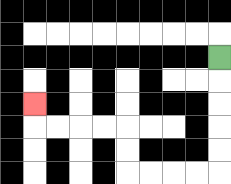{'start': '[9, 2]', 'end': '[1, 4]', 'path_directions': 'D,D,D,D,D,L,L,L,L,U,U,L,L,L,L,U', 'path_coordinates': '[[9, 2], [9, 3], [9, 4], [9, 5], [9, 6], [9, 7], [8, 7], [7, 7], [6, 7], [5, 7], [5, 6], [5, 5], [4, 5], [3, 5], [2, 5], [1, 5], [1, 4]]'}